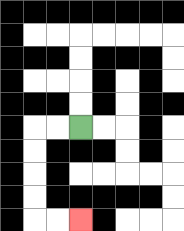{'start': '[3, 5]', 'end': '[3, 9]', 'path_directions': 'L,L,D,D,D,D,R,R', 'path_coordinates': '[[3, 5], [2, 5], [1, 5], [1, 6], [1, 7], [1, 8], [1, 9], [2, 9], [3, 9]]'}